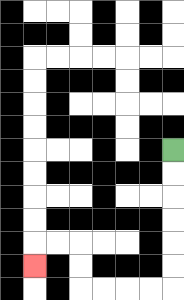{'start': '[7, 6]', 'end': '[1, 11]', 'path_directions': 'D,D,D,D,D,D,L,L,L,L,U,U,L,L,D', 'path_coordinates': '[[7, 6], [7, 7], [7, 8], [7, 9], [7, 10], [7, 11], [7, 12], [6, 12], [5, 12], [4, 12], [3, 12], [3, 11], [3, 10], [2, 10], [1, 10], [1, 11]]'}